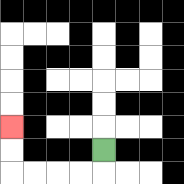{'start': '[4, 6]', 'end': '[0, 5]', 'path_directions': 'D,L,L,L,L,U,U', 'path_coordinates': '[[4, 6], [4, 7], [3, 7], [2, 7], [1, 7], [0, 7], [0, 6], [0, 5]]'}